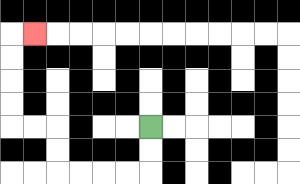{'start': '[6, 5]', 'end': '[1, 1]', 'path_directions': 'D,D,L,L,L,L,U,U,L,L,U,U,U,U,R', 'path_coordinates': '[[6, 5], [6, 6], [6, 7], [5, 7], [4, 7], [3, 7], [2, 7], [2, 6], [2, 5], [1, 5], [0, 5], [0, 4], [0, 3], [0, 2], [0, 1], [1, 1]]'}